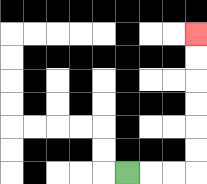{'start': '[5, 7]', 'end': '[8, 1]', 'path_directions': 'R,R,R,U,U,U,U,U,U', 'path_coordinates': '[[5, 7], [6, 7], [7, 7], [8, 7], [8, 6], [8, 5], [8, 4], [8, 3], [8, 2], [8, 1]]'}